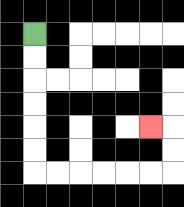{'start': '[1, 1]', 'end': '[6, 5]', 'path_directions': 'D,D,D,D,D,D,R,R,R,R,R,R,U,U,L', 'path_coordinates': '[[1, 1], [1, 2], [1, 3], [1, 4], [1, 5], [1, 6], [1, 7], [2, 7], [3, 7], [4, 7], [5, 7], [6, 7], [7, 7], [7, 6], [7, 5], [6, 5]]'}